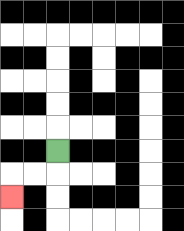{'start': '[2, 6]', 'end': '[0, 8]', 'path_directions': 'D,L,L,D', 'path_coordinates': '[[2, 6], [2, 7], [1, 7], [0, 7], [0, 8]]'}